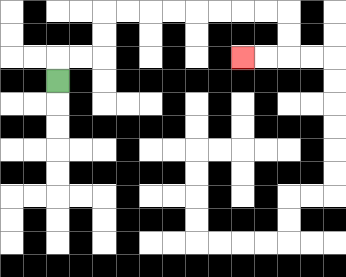{'start': '[2, 3]', 'end': '[10, 2]', 'path_directions': 'U,R,R,U,U,R,R,R,R,R,R,R,R,D,D,L,L', 'path_coordinates': '[[2, 3], [2, 2], [3, 2], [4, 2], [4, 1], [4, 0], [5, 0], [6, 0], [7, 0], [8, 0], [9, 0], [10, 0], [11, 0], [12, 0], [12, 1], [12, 2], [11, 2], [10, 2]]'}